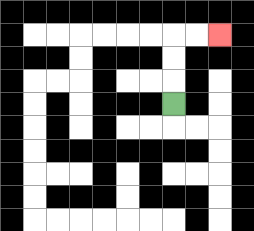{'start': '[7, 4]', 'end': '[9, 1]', 'path_directions': 'U,U,U,R,R', 'path_coordinates': '[[7, 4], [7, 3], [7, 2], [7, 1], [8, 1], [9, 1]]'}